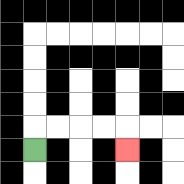{'start': '[1, 6]', 'end': '[5, 6]', 'path_directions': 'U,R,R,R,R,D', 'path_coordinates': '[[1, 6], [1, 5], [2, 5], [3, 5], [4, 5], [5, 5], [5, 6]]'}